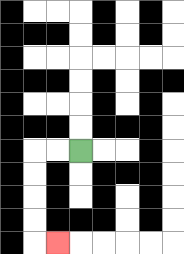{'start': '[3, 6]', 'end': '[2, 10]', 'path_directions': 'L,L,D,D,D,D,R', 'path_coordinates': '[[3, 6], [2, 6], [1, 6], [1, 7], [1, 8], [1, 9], [1, 10], [2, 10]]'}